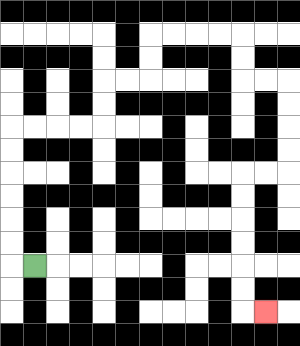{'start': '[1, 11]', 'end': '[11, 13]', 'path_directions': 'L,U,U,U,U,U,U,R,R,R,R,U,U,R,R,U,U,R,R,R,R,D,D,R,R,D,D,D,D,L,L,D,D,D,D,D,D,R', 'path_coordinates': '[[1, 11], [0, 11], [0, 10], [0, 9], [0, 8], [0, 7], [0, 6], [0, 5], [1, 5], [2, 5], [3, 5], [4, 5], [4, 4], [4, 3], [5, 3], [6, 3], [6, 2], [6, 1], [7, 1], [8, 1], [9, 1], [10, 1], [10, 2], [10, 3], [11, 3], [12, 3], [12, 4], [12, 5], [12, 6], [12, 7], [11, 7], [10, 7], [10, 8], [10, 9], [10, 10], [10, 11], [10, 12], [10, 13], [11, 13]]'}